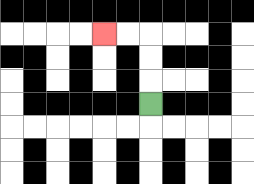{'start': '[6, 4]', 'end': '[4, 1]', 'path_directions': 'U,U,U,L,L', 'path_coordinates': '[[6, 4], [6, 3], [6, 2], [6, 1], [5, 1], [4, 1]]'}